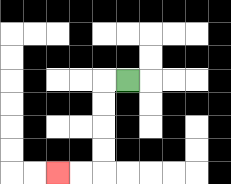{'start': '[5, 3]', 'end': '[2, 7]', 'path_directions': 'L,D,D,D,D,L,L', 'path_coordinates': '[[5, 3], [4, 3], [4, 4], [4, 5], [4, 6], [4, 7], [3, 7], [2, 7]]'}